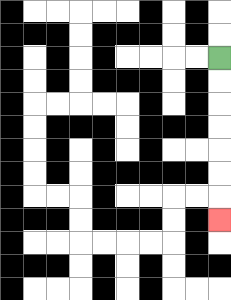{'start': '[9, 2]', 'end': '[9, 9]', 'path_directions': 'D,D,D,D,D,D,D', 'path_coordinates': '[[9, 2], [9, 3], [9, 4], [9, 5], [9, 6], [9, 7], [9, 8], [9, 9]]'}